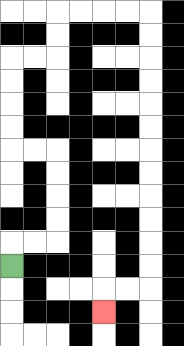{'start': '[0, 11]', 'end': '[4, 13]', 'path_directions': 'U,R,R,U,U,U,U,L,L,U,U,U,U,R,R,U,U,R,R,R,R,D,D,D,D,D,D,D,D,D,D,D,D,L,L,D', 'path_coordinates': '[[0, 11], [0, 10], [1, 10], [2, 10], [2, 9], [2, 8], [2, 7], [2, 6], [1, 6], [0, 6], [0, 5], [0, 4], [0, 3], [0, 2], [1, 2], [2, 2], [2, 1], [2, 0], [3, 0], [4, 0], [5, 0], [6, 0], [6, 1], [6, 2], [6, 3], [6, 4], [6, 5], [6, 6], [6, 7], [6, 8], [6, 9], [6, 10], [6, 11], [6, 12], [5, 12], [4, 12], [4, 13]]'}